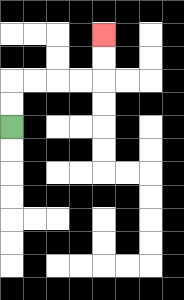{'start': '[0, 5]', 'end': '[4, 1]', 'path_directions': 'U,U,R,R,R,R,U,U', 'path_coordinates': '[[0, 5], [0, 4], [0, 3], [1, 3], [2, 3], [3, 3], [4, 3], [4, 2], [4, 1]]'}